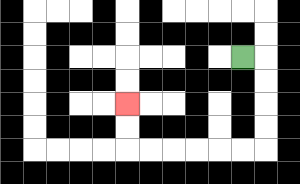{'start': '[10, 2]', 'end': '[5, 4]', 'path_directions': 'R,D,D,D,D,L,L,L,L,L,L,U,U', 'path_coordinates': '[[10, 2], [11, 2], [11, 3], [11, 4], [11, 5], [11, 6], [10, 6], [9, 6], [8, 6], [7, 6], [6, 6], [5, 6], [5, 5], [5, 4]]'}